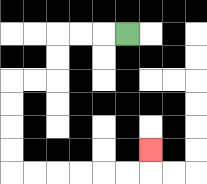{'start': '[5, 1]', 'end': '[6, 6]', 'path_directions': 'L,L,L,D,D,L,L,D,D,D,D,R,R,R,R,R,R,U', 'path_coordinates': '[[5, 1], [4, 1], [3, 1], [2, 1], [2, 2], [2, 3], [1, 3], [0, 3], [0, 4], [0, 5], [0, 6], [0, 7], [1, 7], [2, 7], [3, 7], [4, 7], [5, 7], [6, 7], [6, 6]]'}